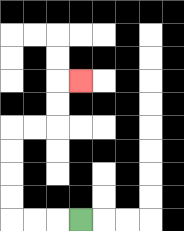{'start': '[3, 9]', 'end': '[3, 3]', 'path_directions': 'L,L,L,U,U,U,U,R,R,U,U,R', 'path_coordinates': '[[3, 9], [2, 9], [1, 9], [0, 9], [0, 8], [0, 7], [0, 6], [0, 5], [1, 5], [2, 5], [2, 4], [2, 3], [3, 3]]'}